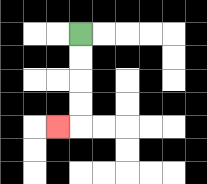{'start': '[3, 1]', 'end': '[2, 5]', 'path_directions': 'D,D,D,D,L', 'path_coordinates': '[[3, 1], [3, 2], [3, 3], [3, 4], [3, 5], [2, 5]]'}